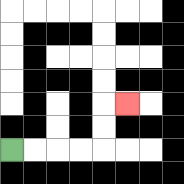{'start': '[0, 6]', 'end': '[5, 4]', 'path_directions': 'R,R,R,R,U,U,R', 'path_coordinates': '[[0, 6], [1, 6], [2, 6], [3, 6], [4, 6], [4, 5], [4, 4], [5, 4]]'}